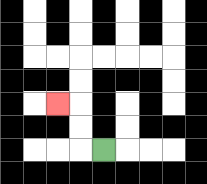{'start': '[4, 6]', 'end': '[2, 4]', 'path_directions': 'L,U,U,L', 'path_coordinates': '[[4, 6], [3, 6], [3, 5], [3, 4], [2, 4]]'}